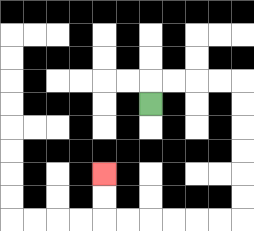{'start': '[6, 4]', 'end': '[4, 7]', 'path_directions': 'U,R,R,R,R,D,D,D,D,D,D,L,L,L,L,L,L,U,U', 'path_coordinates': '[[6, 4], [6, 3], [7, 3], [8, 3], [9, 3], [10, 3], [10, 4], [10, 5], [10, 6], [10, 7], [10, 8], [10, 9], [9, 9], [8, 9], [7, 9], [6, 9], [5, 9], [4, 9], [4, 8], [4, 7]]'}